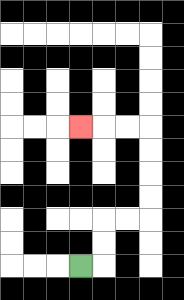{'start': '[3, 11]', 'end': '[3, 5]', 'path_directions': 'R,U,U,R,R,U,U,U,U,L,L,L', 'path_coordinates': '[[3, 11], [4, 11], [4, 10], [4, 9], [5, 9], [6, 9], [6, 8], [6, 7], [6, 6], [6, 5], [5, 5], [4, 5], [3, 5]]'}